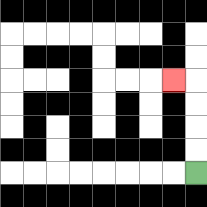{'start': '[8, 7]', 'end': '[7, 3]', 'path_directions': 'U,U,U,U,L', 'path_coordinates': '[[8, 7], [8, 6], [8, 5], [8, 4], [8, 3], [7, 3]]'}